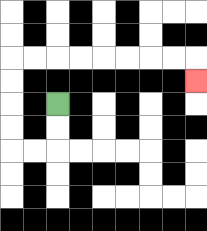{'start': '[2, 4]', 'end': '[8, 3]', 'path_directions': 'D,D,L,L,U,U,U,U,R,R,R,R,R,R,R,R,D', 'path_coordinates': '[[2, 4], [2, 5], [2, 6], [1, 6], [0, 6], [0, 5], [0, 4], [0, 3], [0, 2], [1, 2], [2, 2], [3, 2], [4, 2], [5, 2], [6, 2], [7, 2], [8, 2], [8, 3]]'}